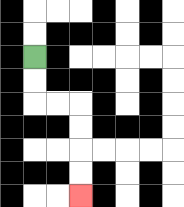{'start': '[1, 2]', 'end': '[3, 8]', 'path_directions': 'D,D,R,R,D,D,D,D', 'path_coordinates': '[[1, 2], [1, 3], [1, 4], [2, 4], [3, 4], [3, 5], [3, 6], [3, 7], [3, 8]]'}